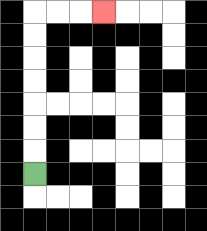{'start': '[1, 7]', 'end': '[4, 0]', 'path_directions': 'U,U,U,U,U,U,U,R,R,R', 'path_coordinates': '[[1, 7], [1, 6], [1, 5], [1, 4], [1, 3], [1, 2], [1, 1], [1, 0], [2, 0], [3, 0], [4, 0]]'}